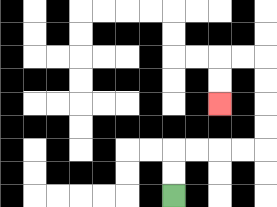{'start': '[7, 8]', 'end': '[9, 4]', 'path_directions': 'U,U,R,R,R,R,U,U,U,U,L,L,D,D', 'path_coordinates': '[[7, 8], [7, 7], [7, 6], [8, 6], [9, 6], [10, 6], [11, 6], [11, 5], [11, 4], [11, 3], [11, 2], [10, 2], [9, 2], [9, 3], [9, 4]]'}